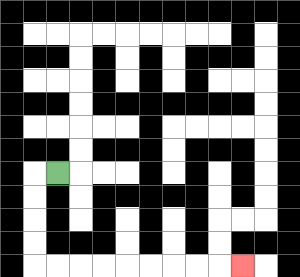{'start': '[2, 7]', 'end': '[10, 11]', 'path_directions': 'L,D,D,D,D,R,R,R,R,R,R,R,R,R', 'path_coordinates': '[[2, 7], [1, 7], [1, 8], [1, 9], [1, 10], [1, 11], [2, 11], [3, 11], [4, 11], [5, 11], [6, 11], [7, 11], [8, 11], [9, 11], [10, 11]]'}